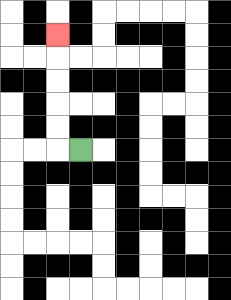{'start': '[3, 6]', 'end': '[2, 1]', 'path_directions': 'L,U,U,U,U,U', 'path_coordinates': '[[3, 6], [2, 6], [2, 5], [2, 4], [2, 3], [2, 2], [2, 1]]'}